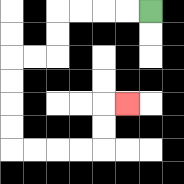{'start': '[6, 0]', 'end': '[5, 4]', 'path_directions': 'L,L,L,L,D,D,L,L,D,D,D,D,R,R,R,R,U,U,R', 'path_coordinates': '[[6, 0], [5, 0], [4, 0], [3, 0], [2, 0], [2, 1], [2, 2], [1, 2], [0, 2], [0, 3], [0, 4], [0, 5], [0, 6], [1, 6], [2, 6], [3, 6], [4, 6], [4, 5], [4, 4], [5, 4]]'}